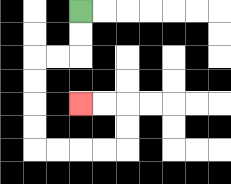{'start': '[3, 0]', 'end': '[3, 4]', 'path_directions': 'D,D,L,L,D,D,D,D,R,R,R,R,U,U,L,L', 'path_coordinates': '[[3, 0], [3, 1], [3, 2], [2, 2], [1, 2], [1, 3], [1, 4], [1, 5], [1, 6], [2, 6], [3, 6], [4, 6], [5, 6], [5, 5], [5, 4], [4, 4], [3, 4]]'}